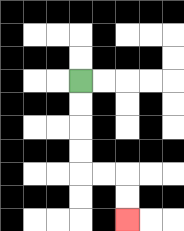{'start': '[3, 3]', 'end': '[5, 9]', 'path_directions': 'D,D,D,D,R,R,D,D', 'path_coordinates': '[[3, 3], [3, 4], [3, 5], [3, 6], [3, 7], [4, 7], [5, 7], [5, 8], [5, 9]]'}